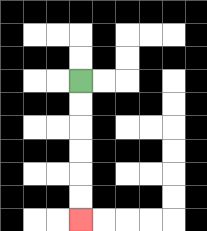{'start': '[3, 3]', 'end': '[3, 9]', 'path_directions': 'D,D,D,D,D,D', 'path_coordinates': '[[3, 3], [3, 4], [3, 5], [3, 6], [3, 7], [3, 8], [3, 9]]'}